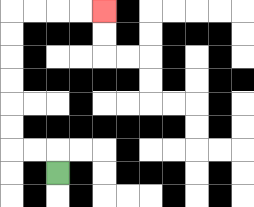{'start': '[2, 7]', 'end': '[4, 0]', 'path_directions': 'U,L,L,U,U,U,U,U,U,R,R,R,R', 'path_coordinates': '[[2, 7], [2, 6], [1, 6], [0, 6], [0, 5], [0, 4], [0, 3], [0, 2], [0, 1], [0, 0], [1, 0], [2, 0], [3, 0], [4, 0]]'}